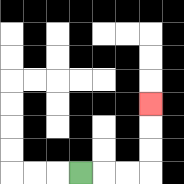{'start': '[3, 7]', 'end': '[6, 4]', 'path_directions': 'R,R,R,U,U,U', 'path_coordinates': '[[3, 7], [4, 7], [5, 7], [6, 7], [6, 6], [6, 5], [6, 4]]'}